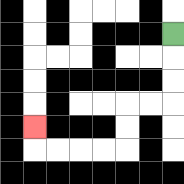{'start': '[7, 1]', 'end': '[1, 5]', 'path_directions': 'D,D,D,L,L,D,D,L,L,L,L,U', 'path_coordinates': '[[7, 1], [7, 2], [7, 3], [7, 4], [6, 4], [5, 4], [5, 5], [5, 6], [4, 6], [3, 6], [2, 6], [1, 6], [1, 5]]'}